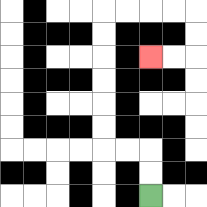{'start': '[6, 8]', 'end': '[6, 2]', 'path_directions': 'U,U,L,L,U,U,U,U,U,U,R,R,R,R,D,D,L,L', 'path_coordinates': '[[6, 8], [6, 7], [6, 6], [5, 6], [4, 6], [4, 5], [4, 4], [4, 3], [4, 2], [4, 1], [4, 0], [5, 0], [6, 0], [7, 0], [8, 0], [8, 1], [8, 2], [7, 2], [6, 2]]'}